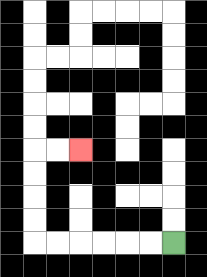{'start': '[7, 10]', 'end': '[3, 6]', 'path_directions': 'L,L,L,L,L,L,U,U,U,U,R,R', 'path_coordinates': '[[7, 10], [6, 10], [5, 10], [4, 10], [3, 10], [2, 10], [1, 10], [1, 9], [1, 8], [1, 7], [1, 6], [2, 6], [3, 6]]'}